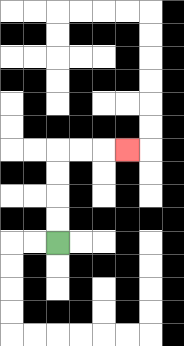{'start': '[2, 10]', 'end': '[5, 6]', 'path_directions': 'U,U,U,U,R,R,R', 'path_coordinates': '[[2, 10], [2, 9], [2, 8], [2, 7], [2, 6], [3, 6], [4, 6], [5, 6]]'}